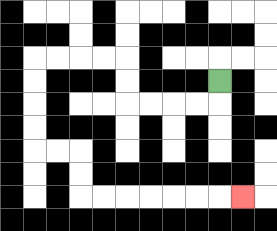{'start': '[9, 3]', 'end': '[10, 8]', 'path_directions': 'D,L,L,L,L,U,U,L,L,L,L,D,D,D,D,R,R,D,D,R,R,R,R,R,R,R', 'path_coordinates': '[[9, 3], [9, 4], [8, 4], [7, 4], [6, 4], [5, 4], [5, 3], [5, 2], [4, 2], [3, 2], [2, 2], [1, 2], [1, 3], [1, 4], [1, 5], [1, 6], [2, 6], [3, 6], [3, 7], [3, 8], [4, 8], [5, 8], [6, 8], [7, 8], [8, 8], [9, 8], [10, 8]]'}